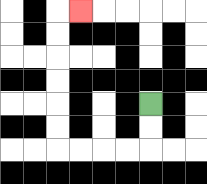{'start': '[6, 4]', 'end': '[3, 0]', 'path_directions': 'D,D,L,L,L,L,U,U,U,U,U,U,R', 'path_coordinates': '[[6, 4], [6, 5], [6, 6], [5, 6], [4, 6], [3, 6], [2, 6], [2, 5], [2, 4], [2, 3], [2, 2], [2, 1], [2, 0], [3, 0]]'}